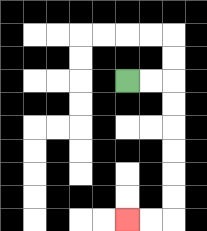{'start': '[5, 3]', 'end': '[5, 9]', 'path_directions': 'R,R,D,D,D,D,D,D,L,L', 'path_coordinates': '[[5, 3], [6, 3], [7, 3], [7, 4], [7, 5], [7, 6], [7, 7], [7, 8], [7, 9], [6, 9], [5, 9]]'}